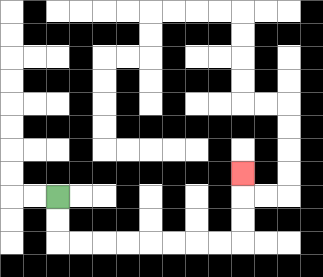{'start': '[2, 8]', 'end': '[10, 7]', 'path_directions': 'D,D,R,R,R,R,R,R,R,R,U,U,U', 'path_coordinates': '[[2, 8], [2, 9], [2, 10], [3, 10], [4, 10], [5, 10], [6, 10], [7, 10], [8, 10], [9, 10], [10, 10], [10, 9], [10, 8], [10, 7]]'}